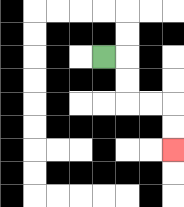{'start': '[4, 2]', 'end': '[7, 6]', 'path_directions': 'R,D,D,R,R,D,D', 'path_coordinates': '[[4, 2], [5, 2], [5, 3], [5, 4], [6, 4], [7, 4], [7, 5], [7, 6]]'}